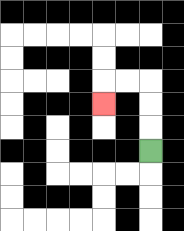{'start': '[6, 6]', 'end': '[4, 4]', 'path_directions': 'U,U,U,L,L,D', 'path_coordinates': '[[6, 6], [6, 5], [6, 4], [6, 3], [5, 3], [4, 3], [4, 4]]'}